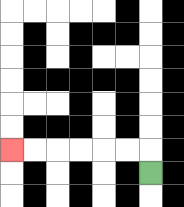{'start': '[6, 7]', 'end': '[0, 6]', 'path_directions': 'U,L,L,L,L,L,L', 'path_coordinates': '[[6, 7], [6, 6], [5, 6], [4, 6], [3, 6], [2, 6], [1, 6], [0, 6]]'}